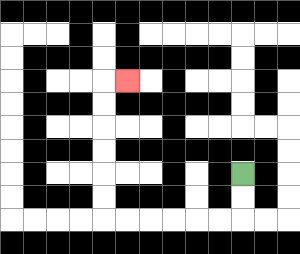{'start': '[10, 7]', 'end': '[5, 3]', 'path_directions': 'D,D,L,L,L,L,L,L,U,U,U,U,U,U,R', 'path_coordinates': '[[10, 7], [10, 8], [10, 9], [9, 9], [8, 9], [7, 9], [6, 9], [5, 9], [4, 9], [4, 8], [4, 7], [4, 6], [4, 5], [4, 4], [4, 3], [5, 3]]'}